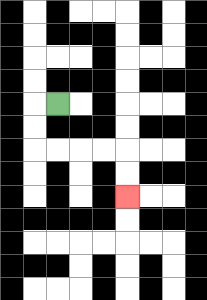{'start': '[2, 4]', 'end': '[5, 8]', 'path_directions': 'L,D,D,R,R,R,R,D,D', 'path_coordinates': '[[2, 4], [1, 4], [1, 5], [1, 6], [2, 6], [3, 6], [4, 6], [5, 6], [5, 7], [5, 8]]'}